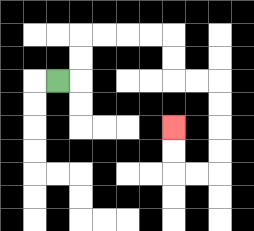{'start': '[2, 3]', 'end': '[7, 5]', 'path_directions': 'R,U,U,R,R,R,R,D,D,R,R,D,D,D,D,L,L,U,U', 'path_coordinates': '[[2, 3], [3, 3], [3, 2], [3, 1], [4, 1], [5, 1], [6, 1], [7, 1], [7, 2], [7, 3], [8, 3], [9, 3], [9, 4], [9, 5], [9, 6], [9, 7], [8, 7], [7, 7], [7, 6], [7, 5]]'}